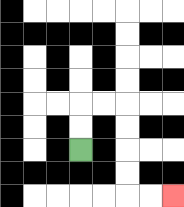{'start': '[3, 6]', 'end': '[7, 8]', 'path_directions': 'U,U,R,R,D,D,D,D,R,R', 'path_coordinates': '[[3, 6], [3, 5], [3, 4], [4, 4], [5, 4], [5, 5], [5, 6], [5, 7], [5, 8], [6, 8], [7, 8]]'}